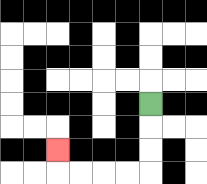{'start': '[6, 4]', 'end': '[2, 6]', 'path_directions': 'D,D,D,L,L,L,L,U', 'path_coordinates': '[[6, 4], [6, 5], [6, 6], [6, 7], [5, 7], [4, 7], [3, 7], [2, 7], [2, 6]]'}